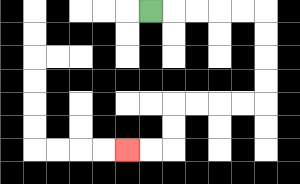{'start': '[6, 0]', 'end': '[5, 6]', 'path_directions': 'R,R,R,R,R,D,D,D,D,L,L,L,L,D,D,L,L', 'path_coordinates': '[[6, 0], [7, 0], [8, 0], [9, 0], [10, 0], [11, 0], [11, 1], [11, 2], [11, 3], [11, 4], [10, 4], [9, 4], [8, 4], [7, 4], [7, 5], [7, 6], [6, 6], [5, 6]]'}